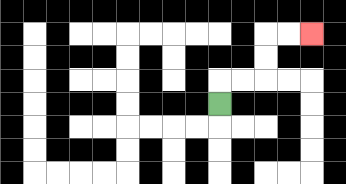{'start': '[9, 4]', 'end': '[13, 1]', 'path_directions': 'U,R,R,U,U,R,R', 'path_coordinates': '[[9, 4], [9, 3], [10, 3], [11, 3], [11, 2], [11, 1], [12, 1], [13, 1]]'}